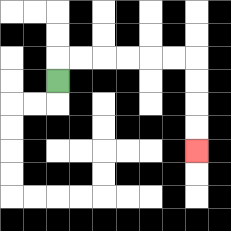{'start': '[2, 3]', 'end': '[8, 6]', 'path_directions': 'U,R,R,R,R,R,R,D,D,D,D', 'path_coordinates': '[[2, 3], [2, 2], [3, 2], [4, 2], [5, 2], [6, 2], [7, 2], [8, 2], [8, 3], [8, 4], [8, 5], [8, 6]]'}